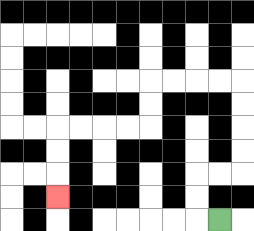{'start': '[9, 9]', 'end': '[2, 8]', 'path_directions': 'L,U,U,R,R,U,U,U,U,L,L,L,L,D,D,L,L,L,L,D,D,D', 'path_coordinates': '[[9, 9], [8, 9], [8, 8], [8, 7], [9, 7], [10, 7], [10, 6], [10, 5], [10, 4], [10, 3], [9, 3], [8, 3], [7, 3], [6, 3], [6, 4], [6, 5], [5, 5], [4, 5], [3, 5], [2, 5], [2, 6], [2, 7], [2, 8]]'}